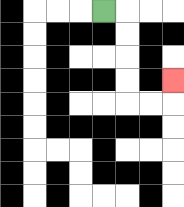{'start': '[4, 0]', 'end': '[7, 3]', 'path_directions': 'R,D,D,D,D,R,R,U', 'path_coordinates': '[[4, 0], [5, 0], [5, 1], [5, 2], [5, 3], [5, 4], [6, 4], [7, 4], [7, 3]]'}